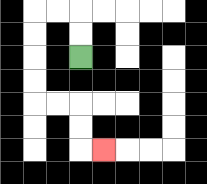{'start': '[3, 2]', 'end': '[4, 6]', 'path_directions': 'U,U,L,L,D,D,D,D,R,R,D,D,R', 'path_coordinates': '[[3, 2], [3, 1], [3, 0], [2, 0], [1, 0], [1, 1], [1, 2], [1, 3], [1, 4], [2, 4], [3, 4], [3, 5], [3, 6], [4, 6]]'}